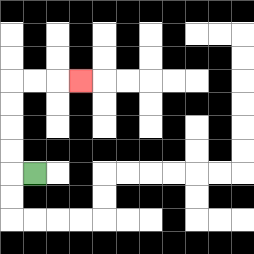{'start': '[1, 7]', 'end': '[3, 3]', 'path_directions': 'L,U,U,U,U,R,R,R', 'path_coordinates': '[[1, 7], [0, 7], [0, 6], [0, 5], [0, 4], [0, 3], [1, 3], [2, 3], [3, 3]]'}